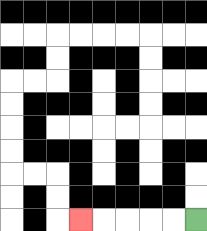{'start': '[8, 9]', 'end': '[3, 9]', 'path_directions': 'L,L,L,L,L', 'path_coordinates': '[[8, 9], [7, 9], [6, 9], [5, 9], [4, 9], [3, 9]]'}